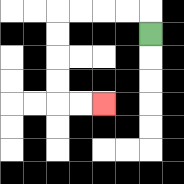{'start': '[6, 1]', 'end': '[4, 4]', 'path_directions': 'U,L,L,L,L,D,D,D,D,R,R', 'path_coordinates': '[[6, 1], [6, 0], [5, 0], [4, 0], [3, 0], [2, 0], [2, 1], [2, 2], [2, 3], [2, 4], [3, 4], [4, 4]]'}